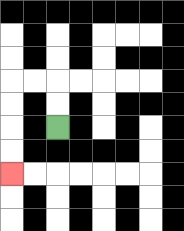{'start': '[2, 5]', 'end': '[0, 7]', 'path_directions': 'U,U,L,L,D,D,D,D', 'path_coordinates': '[[2, 5], [2, 4], [2, 3], [1, 3], [0, 3], [0, 4], [0, 5], [0, 6], [0, 7]]'}